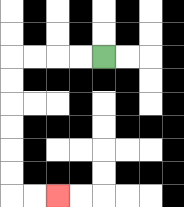{'start': '[4, 2]', 'end': '[2, 8]', 'path_directions': 'L,L,L,L,D,D,D,D,D,D,R,R', 'path_coordinates': '[[4, 2], [3, 2], [2, 2], [1, 2], [0, 2], [0, 3], [0, 4], [0, 5], [0, 6], [0, 7], [0, 8], [1, 8], [2, 8]]'}